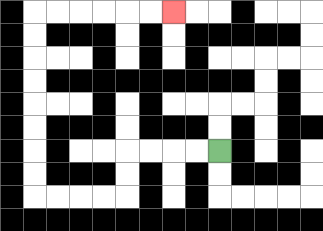{'start': '[9, 6]', 'end': '[7, 0]', 'path_directions': 'L,L,L,L,D,D,L,L,L,L,U,U,U,U,U,U,U,U,R,R,R,R,R,R', 'path_coordinates': '[[9, 6], [8, 6], [7, 6], [6, 6], [5, 6], [5, 7], [5, 8], [4, 8], [3, 8], [2, 8], [1, 8], [1, 7], [1, 6], [1, 5], [1, 4], [1, 3], [1, 2], [1, 1], [1, 0], [2, 0], [3, 0], [4, 0], [5, 0], [6, 0], [7, 0]]'}